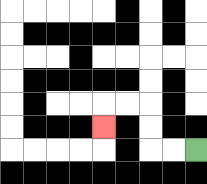{'start': '[8, 6]', 'end': '[4, 5]', 'path_directions': 'L,L,U,U,L,L,D', 'path_coordinates': '[[8, 6], [7, 6], [6, 6], [6, 5], [6, 4], [5, 4], [4, 4], [4, 5]]'}